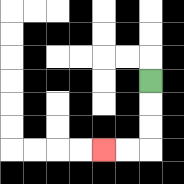{'start': '[6, 3]', 'end': '[4, 6]', 'path_directions': 'D,D,D,L,L', 'path_coordinates': '[[6, 3], [6, 4], [6, 5], [6, 6], [5, 6], [4, 6]]'}